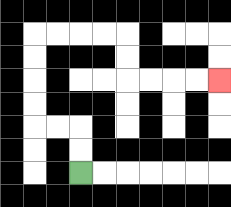{'start': '[3, 7]', 'end': '[9, 3]', 'path_directions': 'U,U,L,L,U,U,U,U,R,R,R,R,D,D,R,R,R,R', 'path_coordinates': '[[3, 7], [3, 6], [3, 5], [2, 5], [1, 5], [1, 4], [1, 3], [1, 2], [1, 1], [2, 1], [3, 1], [4, 1], [5, 1], [5, 2], [5, 3], [6, 3], [7, 3], [8, 3], [9, 3]]'}